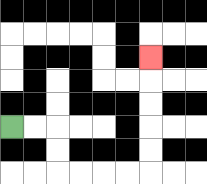{'start': '[0, 5]', 'end': '[6, 2]', 'path_directions': 'R,R,D,D,R,R,R,R,U,U,U,U,U', 'path_coordinates': '[[0, 5], [1, 5], [2, 5], [2, 6], [2, 7], [3, 7], [4, 7], [5, 7], [6, 7], [6, 6], [6, 5], [6, 4], [6, 3], [6, 2]]'}